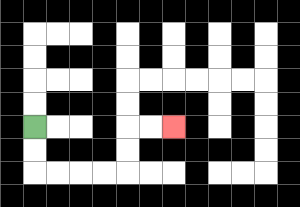{'start': '[1, 5]', 'end': '[7, 5]', 'path_directions': 'D,D,R,R,R,R,U,U,R,R', 'path_coordinates': '[[1, 5], [1, 6], [1, 7], [2, 7], [3, 7], [4, 7], [5, 7], [5, 6], [5, 5], [6, 5], [7, 5]]'}